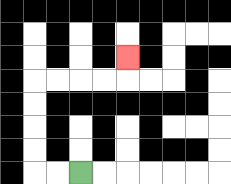{'start': '[3, 7]', 'end': '[5, 2]', 'path_directions': 'L,L,U,U,U,U,R,R,R,R,U', 'path_coordinates': '[[3, 7], [2, 7], [1, 7], [1, 6], [1, 5], [1, 4], [1, 3], [2, 3], [3, 3], [4, 3], [5, 3], [5, 2]]'}